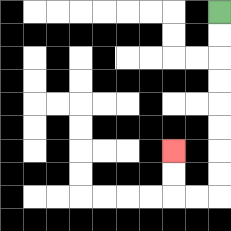{'start': '[9, 0]', 'end': '[7, 6]', 'path_directions': 'D,D,D,D,D,D,D,D,L,L,U,U', 'path_coordinates': '[[9, 0], [9, 1], [9, 2], [9, 3], [9, 4], [9, 5], [9, 6], [9, 7], [9, 8], [8, 8], [7, 8], [7, 7], [7, 6]]'}